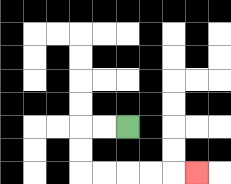{'start': '[5, 5]', 'end': '[8, 7]', 'path_directions': 'L,L,D,D,R,R,R,R,R', 'path_coordinates': '[[5, 5], [4, 5], [3, 5], [3, 6], [3, 7], [4, 7], [5, 7], [6, 7], [7, 7], [8, 7]]'}